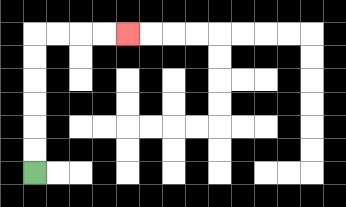{'start': '[1, 7]', 'end': '[5, 1]', 'path_directions': 'U,U,U,U,U,U,R,R,R,R', 'path_coordinates': '[[1, 7], [1, 6], [1, 5], [1, 4], [1, 3], [1, 2], [1, 1], [2, 1], [3, 1], [4, 1], [5, 1]]'}